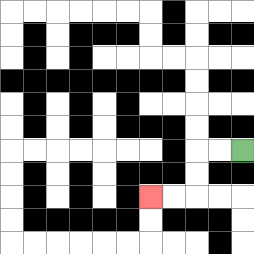{'start': '[10, 6]', 'end': '[6, 8]', 'path_directions': 'L,L,D,D,L,L', 'path_coordinates': '[[10, 6], [9, 6], [8, 6], [8, 7], [8, 8], [7, 8], [6, 8]]'}